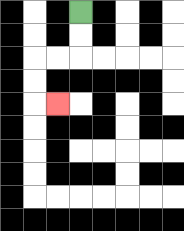{'start': '[3, 0]', 'end': '[2, 4]', 'path_directions': 'D,D,L,L,D,D,R', 'path_coordinates': '[[3, 0], [3, 1], [3, 2], [2, 2], [1, 2], [1, 3], [1, 4], [2, 4]]'}